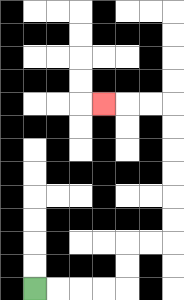{'start': '[1, 12]', 'end': '[4, 4]', 'path_directions': 'R,R,R,R,U,U,R,R,U,U,U,U,U,U,L,L,L', 'path_coordinates': '[[1, 12], [2, 12], [3, 12], [4, 12], [5, 12], [5, 11], [5, 10], [6, 10], [7, 10], [7, 9], [7, 8], [7, 7], [7, 6], [7, 5], [7, 4], [6, 4], [5, 4], [4, 4]]'}